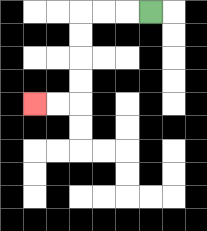{'start': '[6, 0]', 'end': '[1, 4]', 'path_directions': 'L,L,L,D,D,D,D,L,L', 'path_coordinates': '[[6, 0], [5, 0], [4, 0], [3, 0], [3, 1], [3, 2], [3, 3], [3, 4], [2, 4], [1, 4]]'}